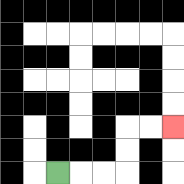{'start': '[2, 7]', 'end': '[7, 5]', 'path_directions': 'R,R,R,U,U,R,R', 'path_coordinates': '[[2, 7], [3, 7], [4, 7], [5, 7], [5, 6], [5, 5], [6, 5], [7, 5]]'}